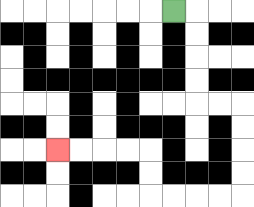{'start': '[7, 0]', 'end': '[2, 6]', 'path_directions': 'R,D,D,D,D,R,R,D,D,D,D,L,L,L,L,U,U,L,L,L,L', 'path_coordinates': '[[7, 0], [8, 0], [8, 1], [8, 2], [8, 3], [8, 4], [9, 4], [10, 4], [10, 5], [10, 6], [10, 7], [10, 8], [9, 8], [8, 8], [7, 8], [6, 8], [6, 7], [6, 6], [5, 6], [4, 6], [3, 6], [2, 6]]'}